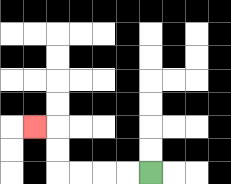{'start': '[6, 7]', 'end': '[1, 5]', 'path_directions': 'L,L,L,L,U,U,L', 'path_coordinates': '[[6, 7], [5, 7], [4, 7], [3, 7], [2, 7], [2, 6], [2, 5], [1, 5]]'}